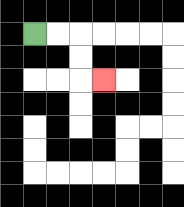{'start': '[1, 1]', 'end': '[4, 3]', 'path_directions': 'R,R,D,D,R', 'path_coordinates': '[[1, 1], [2, 1], [3, 1], [3, 2], [3, 3], [4, 3]]'}